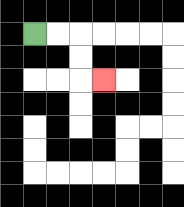{'start': '[1, 1]', 'end': '[4, 3]', 'path_directions': 'R,R,D,D,R', 'path_coordinates': '[[1, 1], [2, 1], [3, 1], [3, 2], [3, 3], [4, 3]]'}